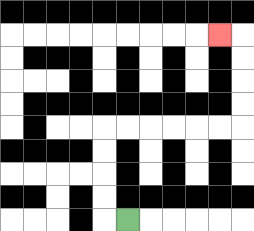{'start': '[5, 9]', 'end': '[9, 1]', 'path_directions': 'L,U,U,U,U,R,R,R,R,R,R,U,U,U,U,L', 'path_coordinates': '[[5, 9], [4, 9], [4, 8], [4, 7], [4, 6], [4, 5], [5, 5], [6, 5], [7, 5], [8, 5], [9, 5], [10, 5], [10, 4], [10, 3], [10, 2], [10, 1], [9, 1]]'}